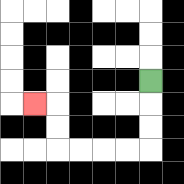{'start': '[6, 3]', 'end': '[1, 4]', 'path_directions': 'D,D,D,L,L,L,L,U,U,L', 'path_coordinates': '[[6, 3], [6, 4], [6, 5], [6, 6], [5, 6], [4, 6], [3, 6], [2, 6], [2, 5], [2, 4], [1, 4]]'}